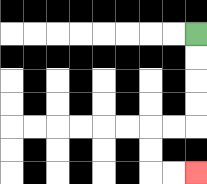{'start': '[8, 1]', 'end': '[8, 7]', 'path_directions': 'D,D,D,D,L,L,D,D,R,R', 'path_coordinates': '[[8, 1], [8, 2], [8, 3], [8, 4], [8, 5], [7, 5], [6, 5], [6, 6], [6, 7], [7, 7], [8, 7]]'}